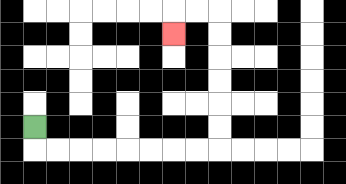{'start': '[1, 5]', 'end': '[7, 1]', 'path_directions': 'D,R,R,R,R,R,R,R,R,U,U,U,U,U,U,L,L,D', 'path_coordinates': '[[1, 5], [1, 6], [2, 6], [3, 6], [4, 6], [5, 6], [6, 6], [7, 6], [8, 6], [9, 6], [9, 5], [9, 4], [9, 3], [9, 2], [9, 1], [9, 0], [8, 0], [7, 0], [7, 1]]'}